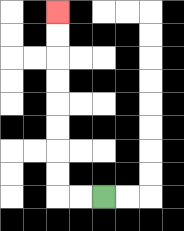{'start': '[4, 8]', 'end': '[2, 0]', 'path_directions': 'L,L,U,U,U,U,U,U,U,U', 'path_coordinates': '[[4, 8], [3, 8], [2, 8], [2, 7], [2, 6], [2, 5], [2, 4], [2, 3], [2, 2], [2, 1], [2, 0]]'}